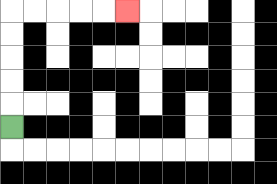{'start': '[0, 5]', 'end': '[5, 0]', 'path_directions': 'U,U,U,U,U,R,R,R,R,R', 'path_coordinates': '[[0, 5], [0, 4], [0, 3], [0, 2], [0, 1], [0, 0], [1, 0], [2, 0], [3, 0], [4, 0], [5, 0]]'}